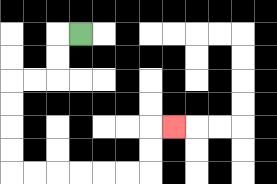{'start': '[3, 1]', 'end': '[7, 5]', 'path_directions': 'L,D,D,L,L,D,D,D,D,R,R,R,R,R,R,U,U,R', 'path_coordinates': '[[3, 1], [2, 1], [2, 2], [2, 3], [1, 3], [0, 3], [0, 4], [0, 5], [0, 6], [0, 7], [1, 7], [2, 7], [3, 7], [4, 7], [5, 7], [6, 7], [6, 6], [6, 5], [7, 5]]'}